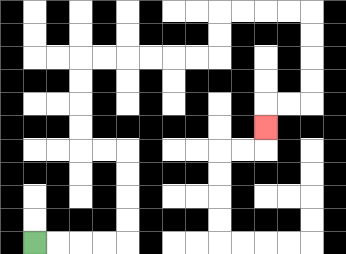{'start': '[1, 10]', 'end': '[11, 5]', 'path_directions': 'R,R,R,R,U,U,U,U,L,L,U,U,U,U,R,R,R,R,R,R,U,U,R,R,R,R,D,D,D,D,L,L,D', 'path_coordinates': '[[1, 10], [2, 10], [3, 10], [4, 10], [5, 10], [5, 9], [5, 8], [5, 7], [5, 6], [4, 6], [3, 6], [3, 5], [3, 4], [3, 3], [3, 2], [4, 2], [5, 2], [6, 2], [7, 2], [8, 2], [9, 2], [9, 1], [9, 0], [10, 0], [11, 0], [12, 0], [13, 0], [13, 1], [13, 2], [13, 3], [13, 4], [12, 4], [11, 4], [11, 5]]'}